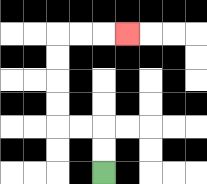{'start': '[4, 7]', 'end': '[5, 1]', 'path_directions': 'U,U,L,L,U,U,U,U,R,R,R', 'path_coordinates': '[[4, 7], [4, 6], [4, 5], [3, 5], [2, 5], [2, 4], [2, 3], [2, 2], [2, 1], [3, 1], [4, 1], [5, 1]]'}